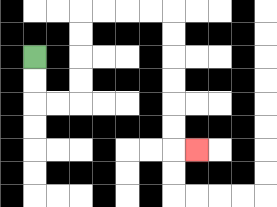{'start': '[1, 2]', 'end': '[8, 6]', 'path_directions': 'D,D,R,R,U,U,U,U,R,R,R,R,D,D,D,D,D,D,R', 'path_coordinates': '[[1, 2], [1, 3], [1, 4], [2, 4], [3, 4], [3, 3], [3, 2], [3, 1], [3, 0], [4, 0], [5, 0], [6, 0], [7, 0], [7, 1], [7, 2], [7, 3], [7, 4], [7, 5], [7, 6], [8, 6]]'}